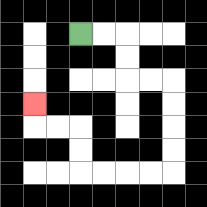{'start': '[3, 1]', 'end': '[1, 4]', 'path_directions': 'R,R,D,D,R,R,D,D,D,D,L,L,L,L,U,U,L,L,U', 'path_coordinates': '[[3, 1], [4, 1], [5, 1], [5, 2], [5, 3], [6, 3], [7, 3], [7, 4], [7, 5], [7, 6], [7, 7], [6, 7], [5, 7], [4, 7], [3, 7], [3, 6], [3, 5], [2, 5], [1, 5], [1, 4]]'}